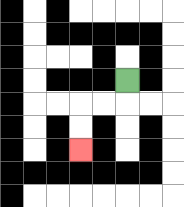{'start': '[5, 3]', 'end': '[3, 6]', 'path_directions': 'D,L,L,D,D', 'path_coordinates': '[[5, 3], [5, 4], [4, 4], [3, 4], [3, 5], [3, 6]]'}